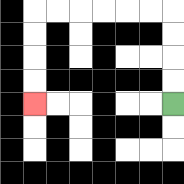{'start': '[7, 4]', 'end': '[1, 4]', 'path_directions': 'U,U,U,U,L,L,L,L,L,L,D,D,D,D', 'path_coordinates': '[[7, 4], [7, 3], [7, 2], [7, 1], [7, 0], [6, 0], [5, 0], [4, 0], [3, 0], [2, 0], [1, 0], [1, 1], [1, 2], [1, 3], [1, 4]]'}